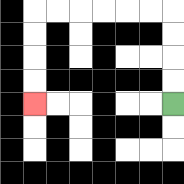{'start': '[7, 4]', 'end': '[1, 4]', 'path_directions': 'U,U,U,U,L,L,L,L,L,L,D,D,D,D', 'path_coordinates': '[[7, 4], [7, 3], [7, 2], [7, 1], [7, 0], [6, 0], [5, 0], [4, 0], [3, 0], [2, 0], [1, 0], [1, 1], [1, 2], [1, 3], [1, 4]]'}